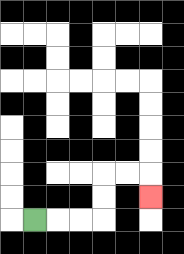{'start': '[1, 9]', 'end': '[6, 8]', 'path_directions': 'R,R,R,U,U,R,R,D', 'path_coordinates': '[[1, 9], [2, 9], [3, 9], [4, 9], [4, 8], [4, 7], [5, 7], [6, 7], [6, 8]]'}